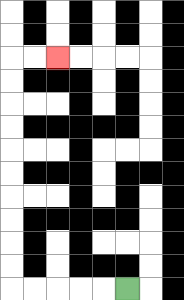{'start': '[5, 12]', 'end': '[2, 2]', 'path_directions': 'L,L,L,L,L,U,U,U,U,U,U,U,U,U,U,R,R', 'path_coordinates': '[[5, 12], [4, 12], [3, 12], [2, 12], [1, 12], [0, 12], [0, 11], [0, 10], [0, 9], [0, 8], [0, 7], [0, 6], [0, 5], [0, 4], [0, 3], [0, 2], [1, 2], [2, 2]]'}